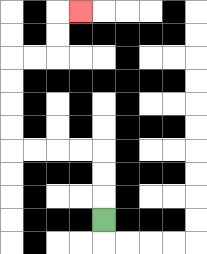{'start': '[4, 9]', 'end': '[3, 0]', 'path_directions': 'U,U,U,L,L,L,L,U,U,U,U,R,R,U,U,R', 'path_coordinates': '[[4, 9], [4, 8], [4, 7], [4, 6], [3, 6], [2, 6], [1, 6], [0, 6], [0, 5], [0, 4], [0, 3], [0, 2], [1, 2], [2, 2], [2, 1], [2, 0], [3, 0]]'}